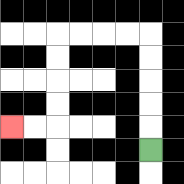{'start': '[6, 6]', 'end': '[0, 5]', 'path_directions': 'U,U,U,U,U,L,L,L,L,D,D,D,D,L,L', 'path_coordinates': '[[6, 6], [6, 5], [6, 4], [6, 3], [6, 2], [6, 1], [5, 1], [4, 1], [3, 1], [2, 1], [2, 2], [2, 3], [2, 4], [2, 5], [1, 5], [0, 5]]'}